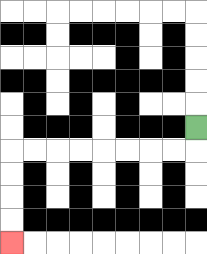{'start': '[8, 5]', 'end': '[0, 10]', 'path_directions': 'D,L,L,L,L,L,L,L,L,D,D,D,D', 'path_coordinates': '[[8, 5], [8, 6], [7, 6], [6, 6], [5, 6], [4, 6], [3, 6], [2, 6], [1, 6], [0, 6], [0, 7], [0, 8], [0, 9], [0, 10]]'}